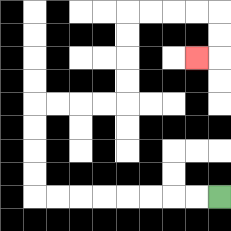{'start': '[9, 8]', 'end': '[8, 2]', 'path_directions': 'L,L,L,L,L,L,L,L,U,U,U,U,R,R,R,R,U,U,U,U,R,R,R,R,D,D,L', 'path_coordinates': '[[9, 8], [8, 8], [7, 8], [6, 8], [5, 8], [4, 8], [3, 8], [2, 8], [1, 8], [1, 7], [1, 6], [1, 5], [1, 4], [2, 4], [3, 4], [4, 4], [5, 4], [5, 3], [5, 2], [5, 1], [5, 0], [6, 0], [7, 0], [8, 0], [9, 0], [9, 1], [9, 2], [8, 2]]'}